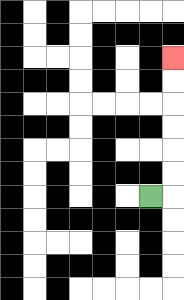{'start': '[6, 8]', 'end': '[7, 2]', 'path_directions': 'R,U,U,U,U,U,U', 'path_coordinates': '[[6, 8], [7, 8], [7, 7], [7, 6], [7, 5], [7, 4], [7, 3], [7, 2]]'}